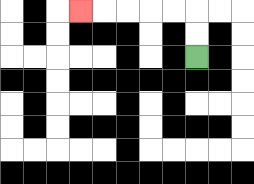{'start': '[8, 2]', 'end': '[3, 0]', 'path_directions': 'U,U,L,L,L,L,L', 'path_coordinates': '[[8, 2], [8, 1], [8, 0], [7, 0], [6, 0], [5, 0], [4, 0], [3, 0]]'}